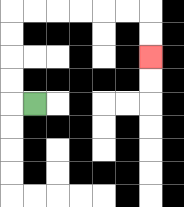{'start': '[1, 4]', 'end': '[6, 2]', 'path_directions': 'L,U,U,U,U,R,R,R,R,R,R,D,D', 'path_coordinates': '[[1, 4], [0, 4], [0, 3], [0, 2], [0, 1], [0, 0], [1, 0], [2, 0], [3, 0], [4, 0], [5, 0], [6, 0], [6, 1], [6, 2]]'}